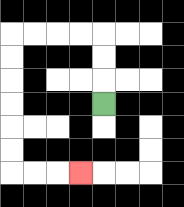{'start': '[4, 4]', 'end': '[3, 7]', 'path_directions': 'U,U,U,L,L,L,L,D,D,D,D,D,D,R,R,R', 'path_coordinates': '[[4, 4], [4, 3], [4, 2], [4, 1], [3, 1], [2, 1], [1, 1], [0, 1], [0, 2], [0, 3], [0, 4], [0, 5], [0, 6], [0, 7], [1, 7], [2, 7], [3, 7]]'}